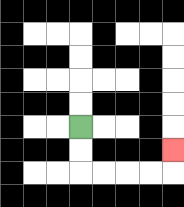{'start': '[3, 5]', 'end': '[7, 6]', 'path_directions': 'D,D,R,R,R,R,U', 'path_coordinates': '[[3, 5], [3, 6], [3, 7], [4, 7], [5, 7], [6, 7], [7, 7], [7, 6]]'}